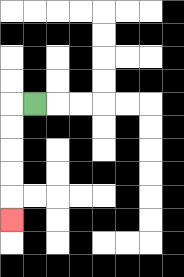{'start': '[1, 4]', 'end': '[0, 9]', 'path_directions': 'L,D,D,D,D,D', 'path_coordinates': '[[1, 4], [0, 4], [0, 5], [0, 6], [0, 7], [0, 8], [0, 9]]'}